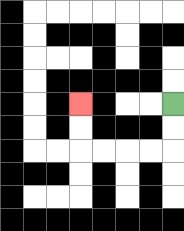{'start': '[7, 4]', 'end': '[3, 4]', 'path_directions': 'D,D,L,L,L,L,U,U', 'path_coordinates': '[[7, 4], [7, 5], [7, 6], [6, 6], [5, 6], [4, 6], [3, 6], [3, 5], [3, 4]]'}